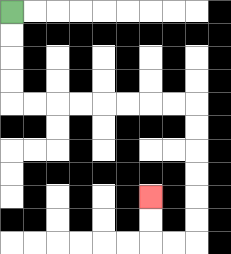{'start': '[0, 0]', 'end': '[6, 8]', 'path_directions': 'D,D,D,D,R,R,R,R,R,R,R,R,D,D,D,D,D,D,L,L,U,U', 'path_coordinates': '[[0, 0], [0, 1], [0, 2], [0, 3], [0, 4], [1, 4], [2, 4], [3, 4], [4, 4], [5, 4], [6, 4], [7, 4], [8, 4], [8, 5], [8, 6], [8, 7], [8, 8], [8, 9], [8, 10], [7, 10], [6, 10], [6, 9], [6, 8]]'}